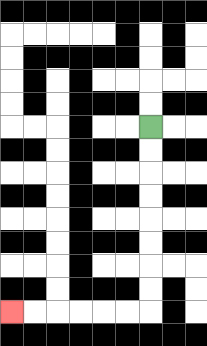{'start': '[6, 5]', 'end': '[0, 13]', 'path_directions': 'D,D,D,D,D,D,D,D,L,L,L,L,L,L', 'path_coordinates': '[[6, 5], [6, 6], [6, 7], [6, 8], [6, 9], [6, 10], [6, 11], [6, 12], [6, 13], [5, 13], [4, 13], [3, 13], [2, 13], [1, 13], [0, 13]]'}